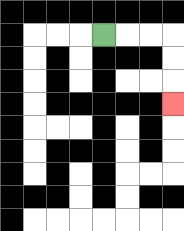{'start': '[4, 1]', 'end': '[7, 4]', 'path_directions': 'R,R,R,D,D,D', 'path_coordinates': '[[4, 1], [5, 1], [6, 1], [7, 1], [7, 2], [7, 3], [7, 4]]'}